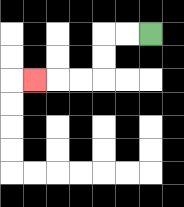{'start': '[6, 1]', 'end': '[1, 3]', 'path_directions': 'L,L,D,D,L,L,L', 'path_coordinates': '[[6, 1], [5, 1], [4, 1], [4, 2], [4, 3], [3, 3], [2, 3], [1, 3]]'}